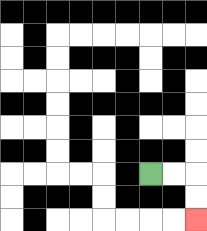{'start': '[6, 7]', 'end': '[8, 9]', 'path_directions': 'R,R,D,D', 'path_coordinates': '[[6, 7], [7, 7], [8, 7], [8, 8], [8, 9]]'}